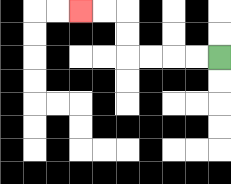{'start': '[9, 2]', 'end': '[3, 0]', 'path_directions': 'L,L,L,L,U,U,L,L', 'path_coordinates': '[[9, 2], [8, 2], [7, 2], [6, 2], [5, 2], [5, 1], [5, 0], [4, 0], [3, 0]]'}